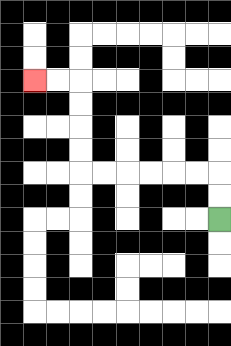{'start': '[9, 9]', 'end': '[1, 3]', 'path_directions': 'U,U,L,L,L,L,L,L,U,U,U,U,L,L', 'path_coordinates': '[[9, 9], [9, 8], [9, 7], [8, 7], [7, 7], [6, 7], [5, 7], [4, 7], [3, 7], [3, 6], [3, 5], [3, 4], [3, 3], [2, 3], [1, 3]]'}